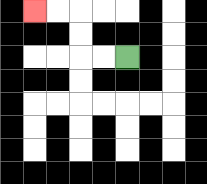{'start': '[5, 2]', 'end': '[1, 0]', 'path_directions': 'L,L,U,U,L,L', 'path_coordinates': '[[5, 2], [4, 2], [3, 2], [3, 1], [3, 0], [2, 0], [1, 0]]'}